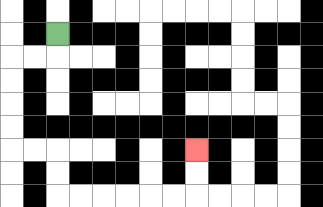{'start': '[2, 1]', 'end': '[8, 6]', 'path_directions': 'D,L,L,D,D,D,D,R,R,D,D,R,R,R,R,R,R,U,U', 'path_coordinates': '[[2, 1], [2, 2], [1, 2], [0, 2], [0, 3], [0, 4], [0, 5], [0, 6], [1, 6], [2, 6], [2, 7], [2, 8], [3, 8], [4, 8], [5, 8], [6, 8], [7, 8], [8, 8], [8, 7], [8, 6]]'}